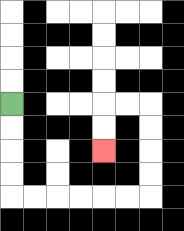{'start': '[0, 4]', 'end': '[4, 6]', 'path_directions': 'D,D,D,D,R,R,R,R,R,R,U,U,U,U,L,L,D,D', 'path_coordinates': '[[0, 4], [0, 5], [0, 6], [0, 7], [0, 8], [1, 8], [2, 8], [3, 8], [4, 8], [5, 8], [6, 8], [6, 7], [6, 6], [6, 5], [6, 4], [5, 4], [4, 4], [4, 5], [4, 6]]'}